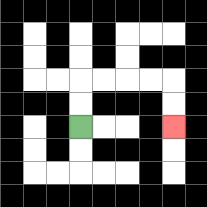{'start': '[3, 5]', 'end': '[7, 5]', 'path_directions': 'U,U,R,R,R,R,D,D', 'path_coordinates': '[[3, 5], [3, 4], [3, 3], [4, 3], [5, 3], [6, 3], [7, 3], [7, 4], [7, 5]]'}